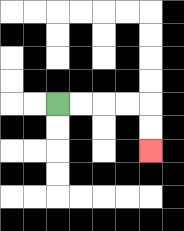{'start': '[2, 4]', 'end': '[6, 6]', 'path_directions': 'R,R,R,R,D,D', 'path_coordinates': '[[2, 4], [3, 4], [4, 4], [5, 4], [6, 4], [6, 5], [6, 6]]'}